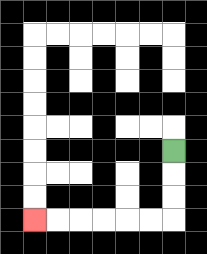{'start': '[7, 6]', 'end': '[1, 9]', 'path_directions': 'D,D,D,L,L,L,L,L,L', 'path_coordinates': '[[7, 6], [7, 7], [7, 8], [7, 9], [6, 9], [5, 9], [4, 9], [3, 9], [2, 9], [1, 9]]'}